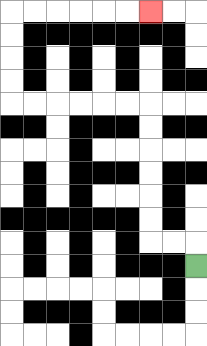{'start': '[8, 11]', 'end': '[6, 0]', 'path_directions': 'U,L,L,U,U,U,U,U,U,L,L,L,L,L,L,U,U,U,U,R,R,R,R,R,R', 'path_coordinates': '[[8, 11], [8, 10], [7, 10], [6, 10], [6, 9], [6, 8], [6, 7], [6, 6], [6, 5], [6, 4], [5, 4], [4, 4], [3, 4], [2, 4], [1, 4], [0, 4], [0, 3], [0, 2], [0, 1], [0, 0], [1, 0], [2, 0], [3, 0], [4, 0], [5, 0], [6, 0]]'}